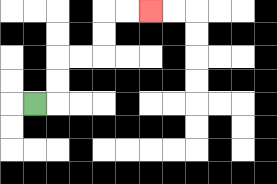{'start': '[1, 4]', 'end': '[6, 0]', 'path_directions': 'R,U,U,R,R,U,U,R,R', 'path_coordinates': '[[1, 4], [2, 4], [2, 3], [2, 2], [3, 2], [4, 2], [4, 1], [4, 0], [5, 0], [6, 0]]'}